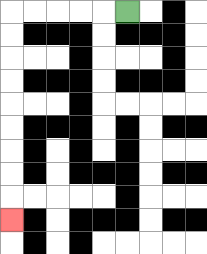{'start': '[5, 0]', 'end': '[0, 9]', 'path_directions': 'L,L,L,L,L,D,D,D,D,D,D,D,D,D', 'path_coordinates': '[[5, 0], [4, 0], [3, 0], [2, 0], [1, 0], [0, 0], [0, 1], [0, 2], [0, 3], [0, 4], [0, 5], [0, 6], [0, 7], [0, 8], [0, 9]]'}